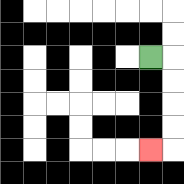{'start': '[6, 2]', 'end': '[6, 6]', 'path_directions': 'R,D,D,D,D,L', 'path_coordinates': '[[6, 2], [7, 2], [7, 3], [7, 4], [7, 5], [7, 6], [6, 6]]'}